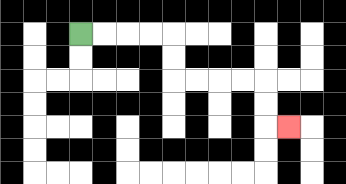{'start': '[3, 1]', 'end': '[12, 5]', 'path_directions': 'R,R,R,R,D,D,R,R,R,R,D,D,R', 'path_coordinates': '[[3, 1], [4, 1], [5, 1], [6, 1], [7, 1], [7, 2], [7, 3], [8, 3], [9, 3], [10, 3], [11, 3], [11, 4], [11, 5], [12, 5]]'}